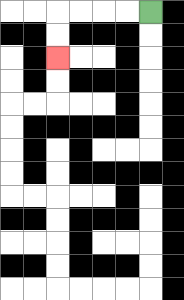{'start': '[6, 0]', 'end': '[2, 2]', 'path_directions': 'L,L,L,L,D,D', 'path_coordinates': '[[6, 0], [5, 0], [4, 0], [3, 0], [2, 0], [2, 1], [2, 2]]'}